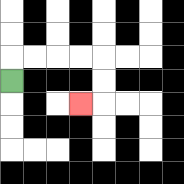{'start': '[0, 3]', 'end': '[3, 4]', 'path_directions': 'U,R,R,R,R,D,D,L', 'path_coordinates': '[[0, 3], [0, 2], [1, 2], [2, 2], [3, 2], [4, 2], [4, 3], [4, 4], [3, 4]]'}